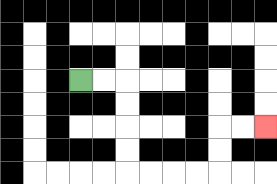{'start': '[3, 3]', 'end': '[11, 5]', 'path_directions': 'R,R,D,D,D,D,R,R,R,R,U,U,R,R', 'path_coordinates': '[[3, 3], [4, 3], [5, 3], [5, 4], [5, 5], [5, 6], [5, 7], [6, 7], [7, 7], [8, 7], [9, 7], [9, 6], [9, 5], [10, 5], [11, 5]]'}